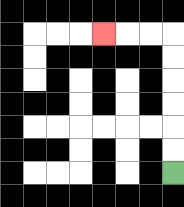{'start': '[7, 7]', 'end': '[4, 1]', 'path_directions': 'U,U,U,U,U,U,L,L,L', 'path_coordinates': '[[7, 7], [7, 6], [7, 5], [7, 4], [7, 3], [7, 2], [7, 1], [6, 1], [5, 1], [4, 1]]'}